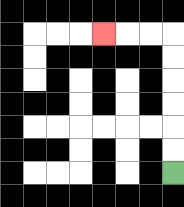{'start': '[7, 7]', 'end': '[4, 1]', 'path_directions': 'U,U,U,U,U,U,L,L,L', 'path_coordinates': '[[7, 7], [7, 6], [7, 5], [7, 4], [7, 3], [7, 2], [7, 1], [6, 1], [5, 1], [4, 1]]'}